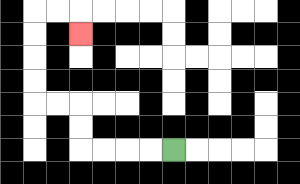{'start': '[7, 6]', 'end': '[3, 1]', 'path_directions': 'L,L,L,L,U,U,L,L,U,U,U,U,R,R,D', 'path_coordinates': '[[7, 6], [6, 6], [5, 6], [4, 6], [3, 6], [3, 5], [3, 4], [2, 4], [1, 4], [1, 3], [1, 2], [1, 1], [1, 0], [2, 0], [3, 0], [3, 1]]'}